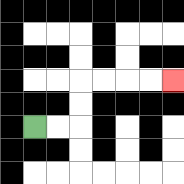{'start': '[1, 5]', 'end': '[7, 3]', 'path_directions': 'R,R,U,U,R,R,R,R', 'path_coordinates': '[[1, 5], [2, 5], [3, 5], [3, 4], [3, 3], [4, 3], [5, 3], [6, 3], [7, 3]]'}